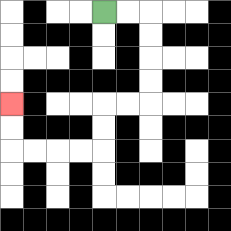{'start': '[4, 0]', 'end': '[0, 4]', 'path_directions': 'R,R,D,D,D,D,L,L,D,D,L,L,L,L,U,U', 'path_coordinates': '[[4, 0], [5, 0], [6, 0], [6, 1], [6, 2], [6, 3], [6, 4], [5, 4], [4, 4], [4, 5], [4, 6], [3, 6], [2, 6], [1, 6], [0, 6], [0, 5], [0, 4]]'}